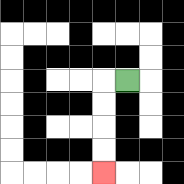{'start': '[5, 3]', 'end': '[4, 7]', 'path_directions': 'L,D,D,D,D', 'path_coordinates': '[[5, 3], [4, 3], [4, 4], [4, 5], [4, 6], [4, 7]]'}